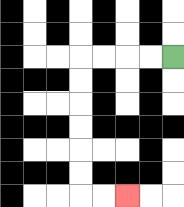{'start': '[7, 2]', 'end': '[5, 8]', 'path_directions': 'L,L,L,L,D,D,D,D,D,D,R,R', 'path_coordinates': '[[7, 2], [6, 2], [5, 2], [4, 2], [3, 2], [3, 3], [3, 4], [3, 5], [3, 6], [3, 7], [3, 8], [4, 8], [5, 8]]'}